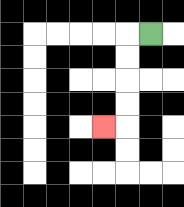{'start': '[6, 1]', 'end': '[4, 5]', 'path_directions': 'L,D,D,D,D,L', 'path_coordinates': '[[6, 1], [5, 1], [5, 2], [5, 3], [5, 4], [5, 5], [4, 5]]'}